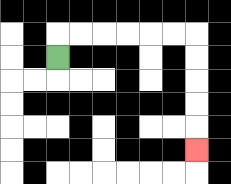{'start': '[2, 2]', 'end': '[8, 6]', 'path_directions': 'U,R,R,R,R,R,R,D,D,D,D,D', 'path_coordinates': '[[2, 2], [2, 1], [3, 1], [4, 1], [5, 1], [6, 1], [7, 1], [8, 1], [8, 2], [8, 3], [8, 4], [8, 5], [8, 6]]'}